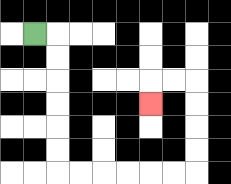{'start': '[1, 1]', 'end': '[6, 4]', 'path_directions': 'R,D,D,D,D,D,D,R,R,R,R,R,R,U,U,U,U,L,L,D', 'path_coordinates': '[[1, 1], [2, 1], [2, 2], [2, 3], [2, 4], [2, 5], [2, 6], [2, 7], [3, 7], [4, 7], [5, 7], [6, 7], [7, 7], [8, 7], [8, 6], [8, 5], [8, 4], [8, 3], [7, 3], [6, 3], [6, 4]]'}